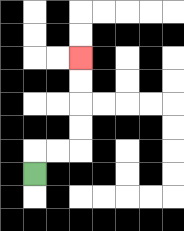{'start': '[1, 7]', 'end': '[3, 2]', 'path_directions': 'U,R,R,U,U,U,U', 'path_coordinates': '[[1, 7], [1, 6], [2, 6], [3, 6], [3, 5], [3, 4], [3, 3], [3, 2]]'}